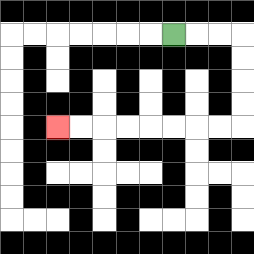{'start': '[7, 1]', 'end': '[2, 5]', 'path_directions': 'R,R,R,D,D,D,D,L,L,L,L,L,L,L,L', 'path_coordinates': '[[7, 1], [8, 1], [9, 1], [10, 1], [10, 2], [10, 3], [10, 4], [10, 5], [9, 5], [8, 5], [7, 5], [6, 5], [5, 5], [4, 5], [3, 5], [2, 5]]'}